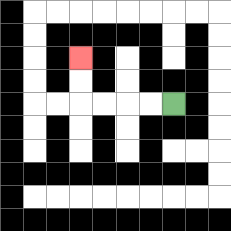{'start': '[7, 4]', 'end': '[3, 2]', 'path_directions': 'L,L,L,L,U,U', 'path_coordinates': '[[7, 4], [6, 4], [5, 4], [4, 4], [3, 4], [3, 3], [3, 2]]'}